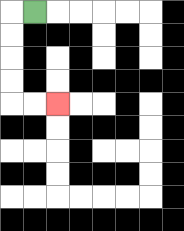{'start': '[1, 0]', 'end': '[2, 4]', 'path_directions': 'L,D,D,D,D,R,R', 'path_coordinates': '[[1, 0], [0, 0], [0, 1], [0, 2], [0, 3], [0, 4], [1, 4], [2, 4]]'}